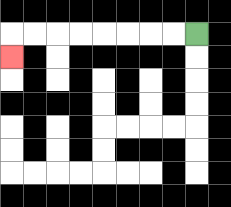{'start': '[8, 1]', 'end': '[0, 2]', 'path_directions': 'L,L,L,L,L,L,L,L,D', 'path_coordinates': '[[8, 1], [7, 1], [6, 1], [5, 1], [4, 1], [3, 1], [2, 1], [1, 1], [0, 1], [0, 2]]'}